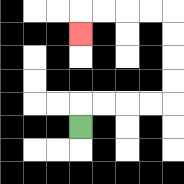{'start': '[3, 5]', 'end': '[3, 1]', 'path_directions': 'U,R,R,R,R,U,U,U,U,L,L,L,L,D', 'path_coordinates': '[[3, 5], [3, 4], [4, 4], [5, 4], [6, 4], [7, 4], [7, 3], [7, 2], [7, 1], [7, 0], [6, 0], [5, 0], [4, 0], [3, 0], [3, 1]]'}